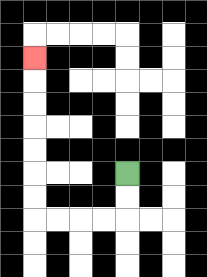{'start': '[5, 7]', 'end': '[1, 2]', 'path_directions': 'D,D,L,L,L,L,U,U,U,U,U,U,U', 'path_coordinates': '[[5, 7], [5, 8], [5, 9], [4, 9], [3, 9], [2, 9], [1, 9], [1, 8], [1, 7], [1, 6], [1, 5], [1, 4], [1, 3], [1, 2]]'}